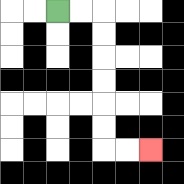{'start': '[2, 0]', 'end': '[6, 6]', 'path_directions': 'R,R,D,D,D,D,D,D,R,R', 'path_coordinates': '[[2, 0], [3, 0], [4, 0], [4, 1], [4, 2], [4, 3], [4, 4], [4, 5], [4, 6], [5, 6], [6, 6]]'}